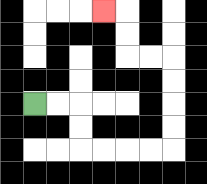{'start': '[1, 4]', 'end': '[4, 0]', 'path_directions': 'R,R,D,D,R,R,R,R,U,U,U,U,L,L,U,U,L', 'path_coordinates': '[[1, 4], [2, 4], [3, 4], [3, 5], [3, 6], [4, 6], [5, 6], [6, 6], [7, 6], [7, 5], [7, 4], [7, 3], [7, 2], [6, 2], [5, 2], [5, 1], [5, 0], [4, 0]]'}